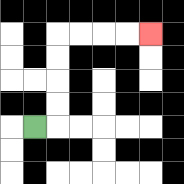{'start': '[1, 5]', 'end': '[6, 1]', 'path_directions': 'R,U,U,U,U,R,R,R,R', 'path_coordinates': '[[1, 5], [2, 5], [2, 4], [2, 3], [2, 2], [2, 1], [3, 1], [4, 1], [5, 1], [6, 1]]'}